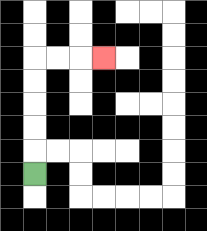{'start': '[1, 7]', 'end': '[4, 2]', 'path_directions': 'U,U,U,U,U,R,R,R', 'path_coordinates': '[[1, 7], [1, 6], [1, 5], [1, 4], [1, 3], [1, 2], [2, 2], [3, 2], [4, 2]]'}